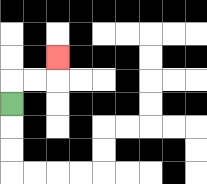{'start': '[0, 4]', 'end': '[2, 2]', 'path_directions': 'U,R,R,U', 'path_coordinates': '[[0, 4], [0, 3], [1, 3], [2, 3], [2, 2]]'}